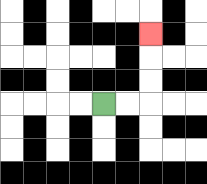{'start': '[4, 4]', 'end': '[6, 1]', 'path_directions': 'R,R,U,U,U', 'path_coordinates': '[[4, 4], [5, 4], [6, 4], [6, 3], [6, 2], [6, 1]]'}